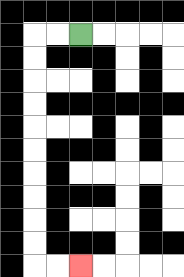{'start': '[3, 1]', 'end': '[3, 11]', 'path_directions': 'L,L,D,D,D,D,D,D,D,D,D,D,R,R', 'path_coordinates': '[[3, 1], [2, 1], [1, 1], [1, 2], [1, 3], [1, 4], [1, 5], [1, 6], [1, 7], [1, 8], [1, 9], [1, 10], [1, 11], [2, 11], [3, 11]]'}